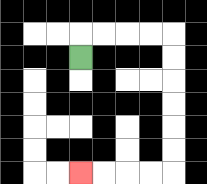{'start': '[3, 2]', 'end': '[3, 7]', 'path_directions': 'U,R,R,R,R,D,D,D,D,D,D,L,L,L,L', 'path_coordinates': '[[3, 2], [3, 1], [4, 1], [5, 1], [6, 1], [7, 1], [7, 2], [7, 3], [7, 4], [7, 5], [7, 6], [7, 7], [6, 7], [5, 7], [4, 7], [3, 7]]'}